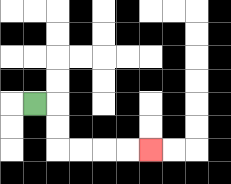{'start': '[1, 4]', 'end': '[6, 6]', 'path_directions': 'R,D,D,R,R,R,R', 'path_coordinates': '[[1, 4], [2, 4], [2, 5], [2, 6], [3, 6], [4, 6], [5, 6], [6, 6]]'}